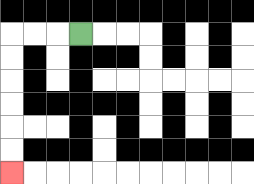{'start': '[3, 1]', 'end': '[0, 7]', 'path_directions': 'L,L,L,D,D,D,D,D,D', 'path_coordinates': '[[3, 1], [2, 1], [1, 1], [0, 1], [0, 2], [0, 3], [0, 4], [0, 5], [0, 6], [0, 7]]'}